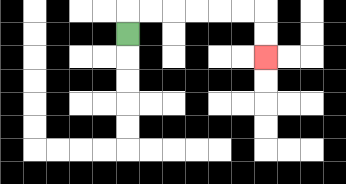{'start': '[5, 1]', 'end': '[11, 2]', 'path_directions': 'U,R,R,R,R,R,R,D,D', 'path_coordinates': '[[5, 1], [5, 0], [6, 0], [7, 0], [8, 0], [9, 0], [10, 0], [11, 0], [11, 1], [11, 2]]'}